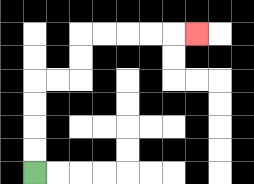{'start': '[1, 7]', 'end': '[8, 1]', 'path_directions': 'U,U,U,U,R,R,U,U,R,R,R,R,R', 'path_coordinates': '[[1, 7], [1, 6], [1, 5], [1, 4], [1, 3], [2, 3], [3, 3], [3, 2], [3, 1], [4, 1], [5, 1], [6, 1], [7, 1], [8, 1]]'}